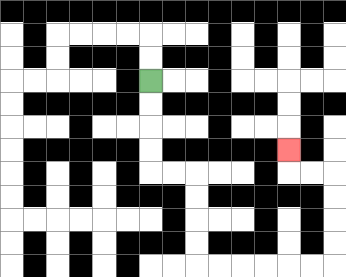{'start': '[6, 3]', 'end': '[12, 6]', 'path_directions': 'D,D,D,D,R,R,D,D,D,D,R,R,R,R,R,R,U,U,U,U,L,L,U', 'path_coordinates': '[[6, 3], [6, 4], [6, 5], [6, 6], [6, 7], [7, 7], [8, 7], [8, 8], [8, 9], [8, 10], [8, 11], [9, 11], [10, 11], [11, 11], [12, 11], [13, 11], [14, 11], [14, 10], [14, 9], [14, 8], [14, 7], [13, 7], [12, 7], [12, 6]]'}